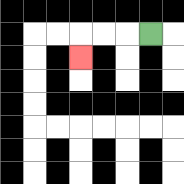{'start': '[6, 1]', 'end': '[3, 2]', 'path_directions': 'L,L,L,D', 'path_coordinates': '[[6, 1], [5, 1], [4, 1], [3, 1], [3, 2]]'}